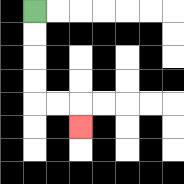{'start': '[1, 0]', 'end': '[3, 5]', 'path_directions': 'D,D,D,D,R,R,D', 'path_coordinates': '[[1, 0], [1, 1], [1, 2], [1, 3], [1, 4], [2, 4], [3, 4], [3, 5]]'}